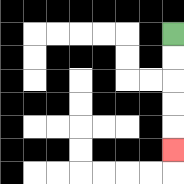{'start': '[7, 1]', 'end': '[7, 6]', 'path_directions': 'D,D,D,D,D', 'path_coordinates': '[[7, 1], [7, 2], [7, 3], [7, 4], [7, 5], [7, 6]]'}